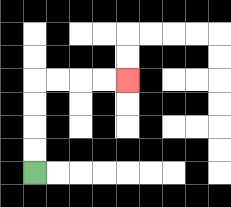{'start': '[1, 7]', 'end': '[5, 3]', 'path_directions': 'U,U,U,U,R,R,R,R', 'path_coordinates': '[[1, 7], [1, 6], [1, 5], [1, 4], [1, 3], [2, 3], [3, 3], [4, 3], [5, 3]]'}